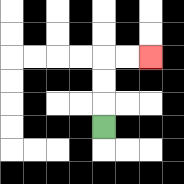{'start': '[4, 5]', 'end': '[6, 2]', 'path_directions': 'U,U,U,R,R', 'path_coordinates': '[[4, 5], [4, 4], [4, 3], [4, 2], [5, 2], [6, 2]]'}